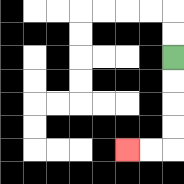{'start': '[7, 2]', 'end': '[5, 6]', 'path_directions': 'D,D,D,D,L,L', 'path_coordinates': '[[7, 2], [7, 3], [7, 4], [7, 5], [7, 6], [6, 6], [5, 6]]'}